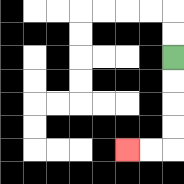{'start': '[7, 2]', 'end': '[5, 6]', 'path_directions': 'D,D,D,D,L,L', 'path_coordinates': '[[7, 2], [7, 3], [7, 4], [7, 5], [7, 6], [6, 6], [5, 6]]'}